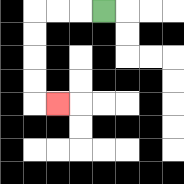{'start': '[4, 0]', 'end': '[2, 4]', 'path_directions': 'L,L,L,D,D,D,D,R', 'path_coordinates': '[[4, 0], [3, 0], [2, 0], [1, 0], [1, 1], [1, 2], [1, 3], [1, 4], [2, 4]]'}